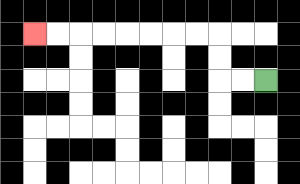{'start': '[11, 3]', 'end': '[1, 1]', 'path_directions': 'L,L,U,U,L,L,L,L,L,L,L,L', 'path_coordinates': '[[11, 3], [10, 3], [9, 3], [9, 2], [9, 1], [8, 1], [7, 1], [6, 1], [5, 1], [4, 1], [3, 1], [2, 1], [1, 1]]'}